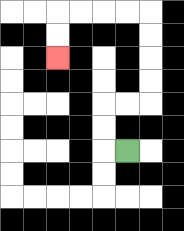{'start': '[5, 6]', 'end': '[2, 2]', 'path_directions': 'L,U,U,R,R,U,U,U,U,L,L,L,L,D,D', 'path_coordinates': '[[5, 6], [4, 6], [4, 5], [4, 4], [5, 4], [6, 4], [6, 3], [6, 2], [6, 1], [6, 0], [5, 0], [4, 0], [3, 0], [2, 0], [2, 1], [2, 2]]'}